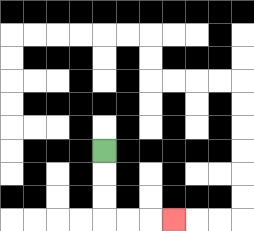{'start': '[4, 6]', 'end': '[7, 9]', 'path_directions': 'D,D,D,R,R,R', 'path_coordinates': '[[4, 6], [4, 7], [4, 8], [4, 9], [5, 9], [6, 9], [7, 9]]'}